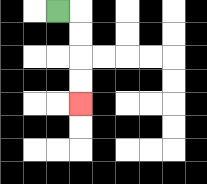{'start': '[2, 0]', 'end': '[3, 4]', 'path_directions': 'R,D,D,D,D', 'path_coordinates': '[[2, 0], [3, 0], [3, 1], [3, 2], [3, 3], [3, 4]]'}